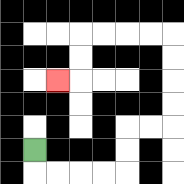{'start': '[1, 6]', 'end': '[2, 3]', 'path_directions': 'D,R,R,R,R,U,U,R,R,U,U,U,U,L,L,L,L,D,D,L', 'path_coordinates': '[[1, 6], [1, 7], [2, 7], [3, 7], [4, 7], [5, 7], [5, 6], [5, 5], [6, 5], [7, 5], [7, 4], [7, 3], [7, 2], [7, 1], [6, 1], [5, 1], [4, 1], [3, 1], [3, 2], [3, 3], [2, 3]]'}